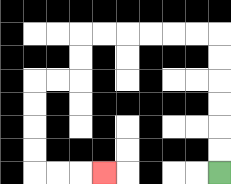{'start': '[9, 7]', 'end': '[4, 7]', 'path_directions': 'U,U,U,U,U,U,L,L,L,L,L,L,D,D,L,L,D,D,D,D,R,R,R', 'path_coordinates': '[[9, 7], [9, 6], [9, 5], [9, 4], [9, 3], [9, 2], [9, 1], [8, 1], [7, 1], [6, 1], [5, 1], [4, 1], [3, 1], [3, 2], [3, 3], [2, 3], [1, 3], [1, 4], [1, 5], [1, 6], [1, 7], [2, 7], [3, 7], [4, 7]]'}